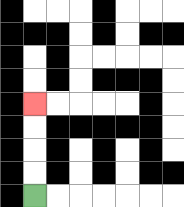{'start': '[1, 8]', 'end': '[1, 4]', 'path_directions': 'U,U,U,U', 'path_coordinates': '[[1, 8], [1, 7], [1, 6], [1, 5], [1, 4]]'}